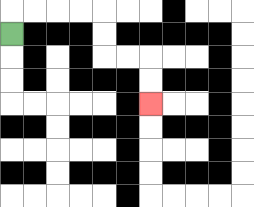{'start': '[0, 1]', 'end': '[6, 4]', 'path_directions': 'U,R,R,R,R,D,D,R,R,D,D', 'path_coordinates': '[[0, 1], [0, 0], [1, 0], [2, 0], [3, 0], [4, 0], [4, 1], [4, 2], [5, 2], [6, 2], [6, 3], [6, 4]]'}